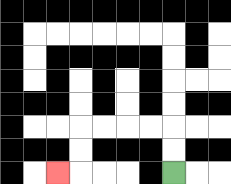{'start': '[7, 7]', 'end': '[2, 7]', 'path_directions': 'U,U,L,L,L,L,D,D,L', 'path_coordinates': '[[7, 7], [7, 6], [7, 5], [6, 5], [5, 5], [4, 5], [3, 5], [3, 6], [3, 7], [2, 7]]'}